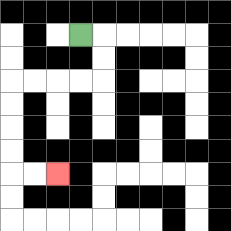{'start': '[3, 1]', 'end': '[2, 7]', 'path_directions': 'R,D,D,L,L,L,L,D,D,D,D,R,R', 'path_coordinates': '[[3, 1], [4, 1], [4, 2], [4, 3], [3, 3], [2, 3], [1, 3], [0, 3], [0, 4], [0, 5], [0, 6], [0, 7], [1, 7], [2, 7]]'}